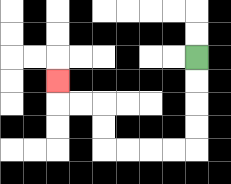{'start': '[8, 2]', 'end': '[2, 3]', 'path_directions': 'D,D,D,D,L,L,L,L,U,U,L,L,U', 'path_coordinates': '[[8, 2], [8, 3], [8, 4], [8, 5], [8, 6], [7, 6], [6, 6], [5, 6], [4, 6], [4, 5], [4, 4], [3, 4], [2, 4], [2, 3]]'}